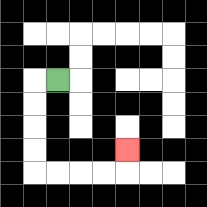{'start': '[2, 3]', 'end': '[5, 6]', 'path_directions': 'L,D,D,D,D,R,R,R,R,U', 'path_coordinates': '[[2, 3], [1, 3], [1, 4], [1, 5], [1, 6], [1, 7], [2, 7], [3, 7], [4, 7], [5, 7], [5, 6]]'}